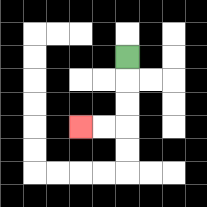{'start': '[5, 2]', 'end': '[3, 5]', 'path_directions': 'D,D,D,L,L', 'path_coordinates': '[[5, 2], [5, 3], [5, 4], [5, 5], [4, 5], [3, 5]]'}